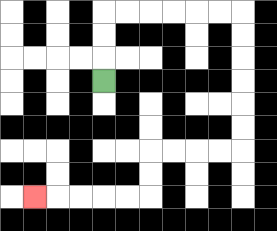{'start': '[4, 3]', 'end': '[1, 8]', 'path_directions': 'U,U,U,R,R,R,R,R,R,D,D,D,D,D,D,L,L,L,L,D,D,L,L,L,L,L', 'path_coordinates': '[[4, 3], [4, 2], [4, 1], [4, 0], [5, 0], [6, 0], [7, 0], [8, 0], [9, 0], [10, 0], [10, 1], [10, 2], [10, 3], [10, 4], [10, 5], [10, 6], [9, 6], [8, 6], [7, 6], [6, 6], [6, 7], [6, 8], [5, 8], [4, 8], [3, 8], [2, 8], [1, 8]]'}